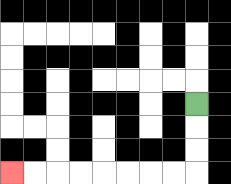{'start': '[8, 4]', 'end': '[0, 7]', 'path_directions': 'D,D,D,L,L,L,L,L,L,L,L', 'path_coordinates': '[[8, 4], [8, 5], [8, 6], [8, 7], [7, 7], [6, 7], [5, 7], [4, 7], [3, 7], [2, 7], [1, 7], [0, 7]]'}